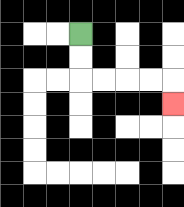{'start': '[3, 1]', 'end': '[7, 4]', 'path_directions': 'D,D,R,R,R,R,D', 'path_coordinates': '[[3, 1], [3, 2], [3, 3], [4, 3], [5, 3], [6, 3], [7, 3], [7, 4]]'}